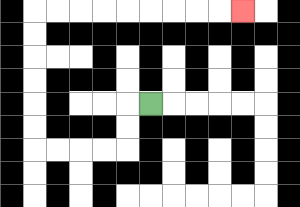{'start': '[6, 4]', 'end': '[10, 0]', 'path_directions': 'L,D,D,L,L,L,L,U,U,U,U,U,U,R,R,R,R,R,R,R,R,R', 'path_coordinates': '[[6, 4], [5, 4], [5, 5], [5, 6], [4, 6], [3, 6], [2, 6], [1, 6], [1, 5], [1, 4], [1, 3], [1, 2], [1, 1], [1, 0], [2, 0], [3, 0], [4, 0], [5, 0], [6, 0], [7, 0], [8, 0], [9, 0], [10, 0]]'}